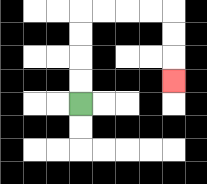{'start': '[3, 4]', 'end': '[7, 3]', 'path_directions': 'U,U,U,U,R,R,R,R,D,D,D', 'path_coordinates': '[[3, 4], [3, 3], [3, 2], [3, 1], [3, 0], [4, 0], [5, 0], [6, 0], [7, 0], [7, 1], [7, 2], [7, 3]]'}